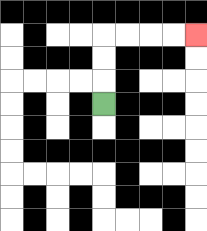{'start': '[4, 4]', 'end': '[8, 1]', 'path_directions': 'U,U,U,R,R,R,R', 'path_coordinates': '[[4, 4], [4, 3], [4, 2], [4, 1], [5, 1], [6, 1], [7, 1], [8, 1]]'}